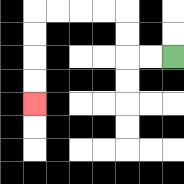{'start': '[7, 2]', 'end': '[1, 4]', 'path_directions': 'L,L,U,U,L,L,L,L,D,D,D,D', 'path_coordinates': '[[7, 2], [6, 2], [5, 2], [5, 1], [5, 0], [4, 0], [3, 0], [2, 0], [1, 0], [1, 1], [1, 2], [1, 3], [1, 4]]'}